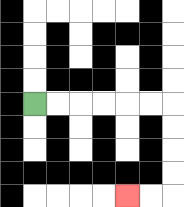{'start': '[1, 4]', 'end': '[5, 8]', 'path_directions': 'R,R,R,R,R,R,D,D,D,D,L,L', 'path_coordinates': '[[1, 4], [2, 4], [3, 4], [4, 4], [5, 4], [6, 4], [7, 4], [7, 5], [7, 6], [7, 7], [7, 8], [6, 8], [5, 8]]'}